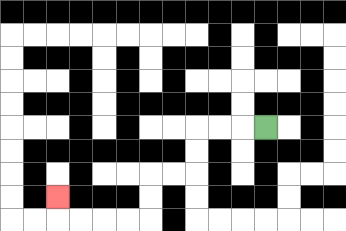{'start': '[11, 5]', 'end': '[2, 8]', 'path_directions': 'L,L,L,D,D,L,L,D,D,L,L,L,L,U', 'path_coordinates': '[[11, 5], [10, 5], [9, 5], [8, 5], [8, 6], [8, 7], [7, 7], [6, 7], [6, 8], [6, 9], [5, 9], [4, 9], [3, 9], [2, 9], [2, 8]]'}